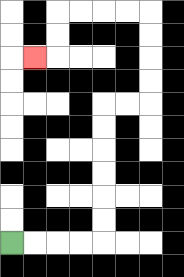{'start': '[0, 10]', 'end': '[1, 2]', 'path_directions': 'R,R,R,R,U,U,U,U,U,U,R,R,U,U,U,U,L,L,L,L,D,D,L', 'path_coordinates': '[[0, 10], [1, 10], [2, 10], [3, 10], [4, 10], [4, 9], [4, 8], [4, 7], [4, 6], [4, 5], [4, 4], [5, 4], [6, 4], [6, 3], [6, 2], [6, 1], [6, 0], [5, 0], [4, 0], [3, 0], [2, 0], [2, 1], [2, 2], [1, 2]]'}